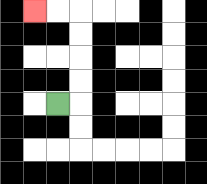{'start': '[2, 4]', 'end': '[1, 0]', 'path_directions': 'R,U,U,U,U,L,L', 'path_coordinates': '[[2, 4], [3, 4], [3, 3], [3, 2], [3, 1], [3, 0], [2, 0], [1, 0]]'}